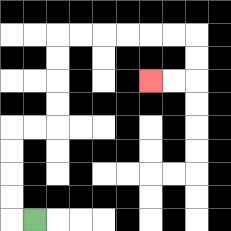{'start': '[1, 9]', 'end': '[6, 3]', 'path_directions': 'L,U,U,U,U,R,R,U,U,U,U,R,R,R,R,R,R,D,D,L,L', 'path_coordinates': '[[1, 9], [0, 9], [0, 8], [0, 7], [0, 6], [0, 5], [1, 5], [2, 5], [2, 4], [2, 3], [2, 2], [2, 1], [3, 1], [4, 1], [5, 1], [6, 1], [7, 1], [8, 1], [8, 2], [8, 3], [7, 3], [6, 3]]'}